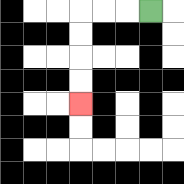{'start': '[6, 0]', 'end': '[3, 4]', 'path_directions': 'L,L,L,D,D,D,D', 'path_coordinates': '[[6, 0], [5, 0], [4, 0], [3, 0], [3, 1], [3, 2], [3, 3], [3, 4]]'}